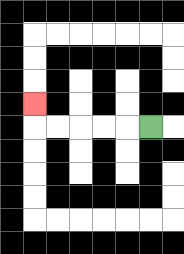{'start': '[6, 5]', 'end': '[1, 4]', 'path_directions': 'L,L,L,L,L,U', 'path_coordinates': '[[6, 5], [5, 5], [4, 5], [3, 5], [2, 5], [1, 5], [1, 4]]'}